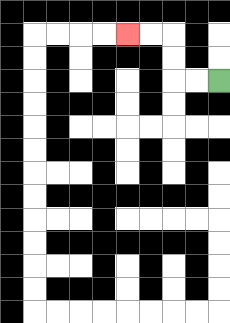{'start': '[9, 3]', 'end': '[5, 1]', 'path_directions': 'L,L,U,U,L,L', 'path_coordinates': '[[9, 3], [8, 3], [7, 3], [7, 2], [7, 1], [6, 1], [5, 1]]'}